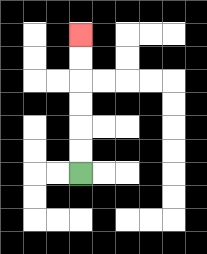{'start': '[3, 7]', 'end': '[3, 1]', 'path_directions': 'U,U,U,U,U,U', 'path_coordinates': '[[3, 7], [3, 6], [3, 5], [3, 4], [3, 3], [3, 2], [3, 1]]'}